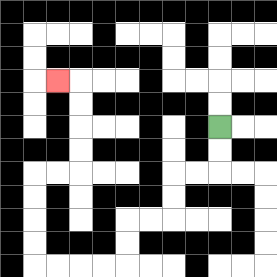{'start': '[9, 5]', 'end': '[2, 3]', 'path_directions': 'D,D,L,L,D,D,L,L,D,D,L,L,L,L,U,U,U,U,R,R,U,U,U,U,L', 'path_coordinates': '[[9, 5], [9, 6], [9, 7], [8, 7], [7, 7], [7, 8], [7, 9], [6, 9], [5, 9], [5, 10], [5, 11], [4, 11], [3, 11], [2, 11], [1, 11], [1, 10], [1, 9], [1, 8], [1, 7], [2, 7], [3, 7], [3, 6], [3, 5], [3, 4], [3, 3], [2, 3]]'}